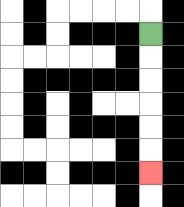{'start': '[6, 1]', 'end': '[6, 7]', 'path_directions': 'D,D,D,D,D,D', 'path_coordinates': '[[6, 1], [6, 2], [6, 3], [6, 4], [6, 5], [6, 6], [6, 7]]'}